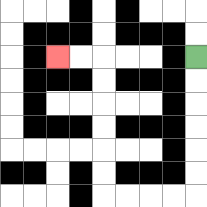{'start': '[8, 2]', 'end': '[2, 2]', 'path_directions': 'D,D,D,D,D,D,L,L,L,L,U,U,U,U,U,U,L,L', 'path_coordinates': '[[8, 2], [8, 3], [8, 4], [8, 5], [8, 6], [8, 7], [8, 8], [7, 8], [6, 8], [5, 8], [4, 8], [4, 7], [4, 6], [4, 5], [4, 4], [4, 3], [4, 2], [3, 2], [2, 2]]'}